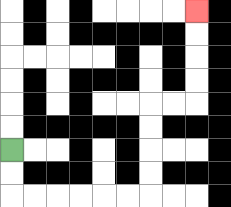{'start': '[0, 6]', 'end': '[8, 0]', 'path_directions': 'D,D,R,R,R,R,R,R,U,U,U,U,R,R,U,U,U,U', 'path_coordinates': '[[0, 6], [0, 7], [0, 8], [1, 8], [2, 8], [3, 8], [4, 8], [5, 8], [6, 8], [6, 7], [6, 6], [6, 5], [6, 4], [7, 4], [8, 4], [8, 3], [8, 2], [8, 1], [8, 0]]'}